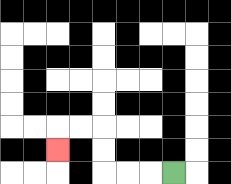{'start': '[7, 7]', 'end': '[2, 6]', 'path_directions': 'L,L,L,U,U,L,L,D', 'path_coordinates': '[[7, 7], [6, 7], [5, 7], [4, 7], [4, 6], [4, 5], [3, 5], [2, 5], [2, 6]]'}